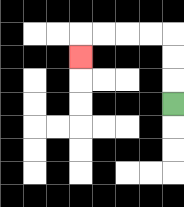{'start': '[7, 4]', 'end': '[3, 2]', 'path_directions': 'U,U,U,L,L,L,L,D', 'path_coordinates': '[[7, 4], [7, 3], [7, 2], [7, 1], [6, 1], [5, 1], [4, 1], [3, 1], [3, 2]]'}